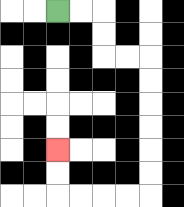{'start': '[2, 0]', 'end': '[2, 6]', 'path_directions': 'R,R,D,D,R,R,D,D,D,D,D,D,L,L,L,L,U,U', 'path_coordinates': '[[2, 0], [3, 0], [4, 0], [4, 1], [4, 2], [5, 2], [6, 2], [6, 3], [6, 4], [6, 5], [6, 6], [6, 7], [6, 8], [5, 8], [4, 8], [3, 8], [2, 8], [2, 7], [2, 6]]'}